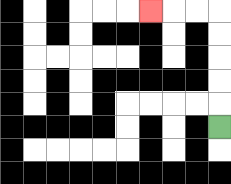{'start': '[9, 5]', 'end': '[6, 0]', 'path_directions': 'U,U,U,U,U,L,L,L', 'path_coordinates': '[[9, 5], [9, 4], [9, 3], [9, 2], [9, 1], [9, 0], [8, 0], [7, 0], [6, 0]]'}